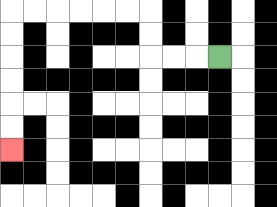{'start': '[9, 2]', 'end': '[0, 6]', 'path_directions': 'L,L,L,U,U,L,L,L,L,L,L,D,D,D,D,D,D', 'path_coordinates': '[[9, 2], [8, 2], [7, 2], [6, 2], [6, 1], [6, 0], [5, 0], [4, 0], [3, 0], [2, 0], [1, 0], [0, 0], [0, 1], [0, 2], [0, 3], [0, 4], [0, 5], [0, 6]]'}